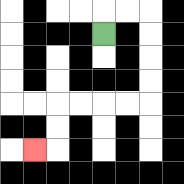{'start': '[4, 1]', 'end': '[1, 6]', 'path_directions': 'U,R,R,D,D,D,D,L,L,L,L,D,D,L', 'path_coordinates': '[[4, 1], [4, 0], [5, 0], [6, 0], [6, 1], [6, 2], [6, 3], [6, 4], [5, 4], [4, 4], [3, 4], [2, 4], [2, 5], [2, 6], [1, 6]]'}